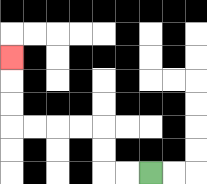{'start': '[6, 7]', 'end': '[0, 2]', 'path_directions': 'L,L,U,U,L,L,L,L,U,U,U', 'path_coordinates': '[[6, 7], [5, 7], [4, 7], [4, 6], [4, 5], [3, 5], [2, 5], [1, 5], [0, 5], [0, 4], [0, 3], [0, 2]]'}